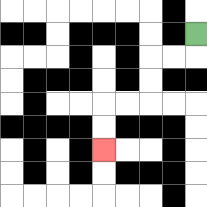{'start': '[8, 1]', 'end': '[4, 6]', 'path_directions': 'D,L,L,D,D,L,L,D,D', 'path_coordinates': '[[8, 1], [8, 2], [7, 2], [6, 2], [6, 3], [6, 4], [5, 4], [4, 4], [4, 5], [4, 6]]'}